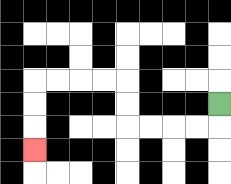{'start': '[9, 4]', 'end': '[1, 6]', 'path_directions': 'D,L,L,L,L,U,U,L,L,L,L,D,D,D', 'path_coordinates': '[[9, 4], [9, 5], [8, 5], [7, 5], [6, 5], [5, 5], [5, 4], [5, 3], [4, 3], [3, 3], [2, 3], [1, 3], [1, 4], [1, 5], [1, 6]]'}